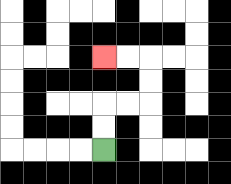{'start': '[4, 6]', 'end': '[4, 2]', 'path_directions': 'U,U,R,R,U,U,L,L', 'path_coordinates': '[[4, 6], [4, 5], [4, 4], [5, 4], [6, 4], [6, 3], [6, 2], [5, 2], [4, 2]]'}